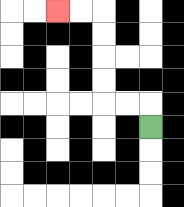{'start': '[6, 5]', 'end': '[2, 0]', 'path_directions': 'U,L,L,U,U,U,U,L,L', 'path_coordinates': '[[6, 5], [6, 4], [5, 4], [4, 4], [4, 3], [4, 2], [4, 1], [4, 0], [3, 0], [2, 0]]'}